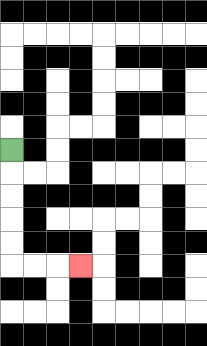{'start': '[0, 6]', 'end': '[3, 11]', 'path_directions': 'D,D,D,D,D,R,R,R', 'path_coordinates': '[[0, 6], [0, 7], [0, 8], [0, 9], [0, 10], [0, 11], [1, 11], [2, 11], [3, 11]]'}